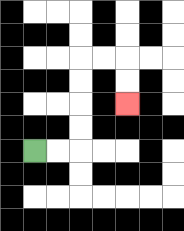{'start': '[1, 6]', 'end': '[5, 4]', 'path_directions': 'R,R,U,U,U,U,R,R,D,D', 'path_coordinates': '[[1, 6], [2, 6], [3, 6], [3, 5], [3, 4], [3, 3], [3, 2], [4, 2], [5, 2], [5, 3], [5, 4]]'}